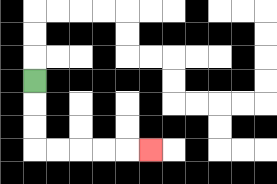{'start': '[1, 3]', 'end': '[6, 6]', 'path_directions': 'D,D,D,R,R,R,R,R', 'path_coordinates': '[[1, 3], [1, 4], [1, 5], [1, 6], [2, 6], [3, 6], [4, 6], [5, 6], [6, 6]]'}